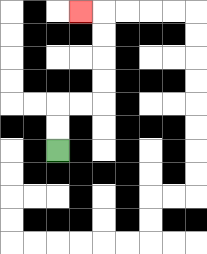{'start': '[2, 6]', 'end': '[3, 0]', 'path_directions': 'U,U,R,R,U,U,U,U,L', 'path_coordinates': '[[2, 6], [2, 5], [2, 4], [3, 4], [4, 4], [4, 3], [4, 2], [4, 1], [4, 0], [3, 0]]'}